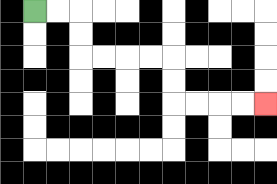{'start': '[1, 0]', 'end': '[11, 4]', 'path_directions': 'R,R,D,D,R,R,R,R,D,D,R,R,R,R', 'path_coordinates': '[[1, 0], [2, 0], [3, 0], [3, 1], [3, 2], [4, 2], [5, 2], [6, 2], [7, 2], [7, 3], [7, 4], [8, 4], [9, 4], [10, 4], [11, 4]]'}